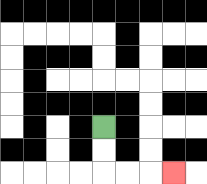{'start': '[4, 5]', 'end': '[7, 7]', 'path_directions': 'D,D,R,R,R', 'path_coordinates': '[[4, 5], [4, 6], [4, 7], [5, 7], [6, 7], [7, 7]]'}